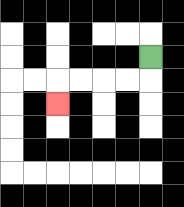{'start': '[6, 2]', 'end': '[2, 4]', 'path_directions': 'D,L,L,L,L,D', 'path_coordinates': '[[6, 2], [6, 3], [5, 3], [4, 3], [3, 3], [2, 3], [2, 4]]'}